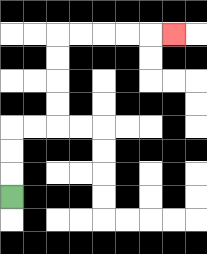{'start': '[0, 8]', 'end': '[7, 1]', 'path_directions': 'U,U,U,R,R,U,U,U,U,R,R,R,R,R', 'path_coordinates': '[[0, 8], [0, 7], [0, 6], [0, 5], [1, 5], [2, 5], [2, 4], [2, 3], [2, 2], [2, 1], [3, 1], [4, 1], [5, 1], [6, 1], [7, 1]]'}